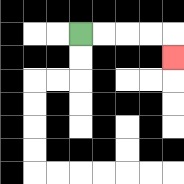{'start': '[3, 1]', 'end': '[7, 2]', 'path_directions': 'R,R,R,R,D', 'path_coordinates': '[[3, 1], [4, 1], [5, 1], [6, 1], [7, 1], [7, 2]]'}